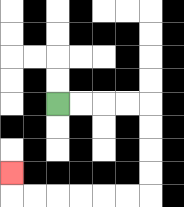{'start': '[2, 4]', 'end': '[0, 7]', 'path_directions': 'R,R,R,R,D,D,D,D,L,L,L,L,L,L,U', 'path_coordinates': '[[2, 4], [3, 4], [4, 4], [5, 4], [6, 4], [6, 5], [6, 6], [6, 7], [6, 8], [5, 8], [4, 8], [3, 8], [2, 8], [1, 8], [0, 8], [0, 7]]'}